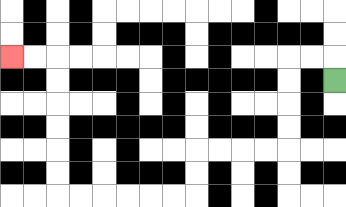{'start': '[14, 3]', 'end': '[0, 2]', 'path_directions': 'U,L,L,D,D,D,D,L,L,L,L,D,D,L,L,L,L,L,L,U,U,U,U,U,U,L,L', 'path_coordinates': '[[14, 3], [14, 2], [13, 2], [12, 2], [12, 3], [12, 4], [12, 5], [12, 6], [11, 6], [10, 6], [9, 6], [8, 6], [8, 7], [8, 8], [7, 8], [6, 8], [5, 8], [4, 8], [3, 8], [2, 8], [2, 7], [2, 6], [2, 5], [2, 4], [2, 3], [2, 2], [1, 2], [0, 2]]'}